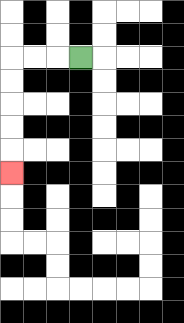{'start': '[3, 2]', 'end': '[0, 7]', 'path_directions': 'L,L,L,D,D,D,D,D', 'path_coordinates': '[[3, 2], [2, 2], [1, 2], [0, 2], [0, 3], [0, 4], [0, 5], [0, 6], [0, 7]]'}